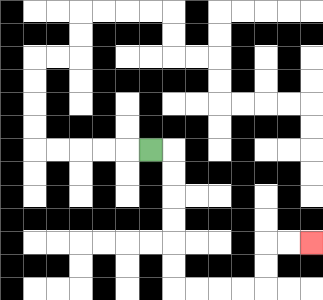{'start': '[6, 6]', 'end': '[13, 10]', 'path_directions': 'R,D,D,D,D,D,D,R,R,R,R,U,U,R,R', 'path_coordinates': '[[6, 6], [7, 6], [7, 7], [7, 8], [7, 9], [7, 10], [7, 11], [7, 12], [8, 12], [9, 12], [10, 12], [11, 12], [11, 11], [11, 10], [12, 10], [13, 10]]'}